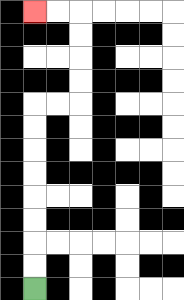{'start': '[1, 12]', 'end': '[1, 0]', 'path_directions': 'U,U,U,U,U,U,U,U,R,R,U,U,U,U,L,L', 'path_coordinates': '[[1, 12], [1, 11], [1, 10], [1, 9], [1, 8], [1, 7], [1, 6], [1, 5], [1, 4], [2, 4], [3, 4], [3, 3], [3, 2], [3, 1], [3, 0], [2, 0], [1, 0]]'}